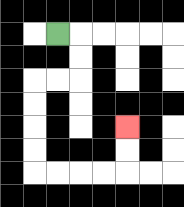{'start': '[2, 1]', 'end': '[5, 5]', 'path_directions': 'R,D,D,L,L,D,D,D,D,R,R,R,R,U,U', 'path_coordinates': '[[2, 1], [3, 1], [3, 2], [3, 3], [2, 3], [1, 3], [1, 4], [1, 5], [1, 6], [1, 7], [2, 7], [3, 7], [4, 7], [5, 7], [5, 6], [5, 5]]'}